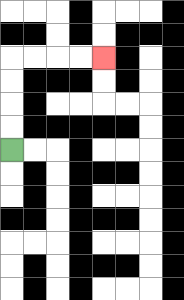{'start': '[0, 6]', 'end': '[4, 2]', 'path_directions': 'U,U,U,U,R,R,R,R', 'path_coordinates': '[[0, 6], [0, 5], [0, 4], [0, 3], [0, 2], [1, 2], [2, 2], [3, 2], [4, 2]]'}